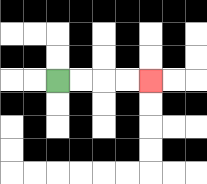{'start': '[2, 3]', 'end': '[6, 3]', 'path_directions': 'R,R,R,R', 'path_coordinates': '[[2, 3], [3, 3], [4, 3], [5, 3], [6, 3]]'}